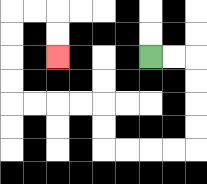{'start': '[6, 2]', 'end': '[2, 2]', 'path_directions': 'R,R,D,D,D,D,L,L,L,L,U,U,L,L,L,L,U,U,U,U,R,R,D,D', 'path_coordinates': '[[6, 2], [7, 2], [8, 2], [8, 3], [8, 4], [8, 5], [8, 6], [7, 6], [6, 6], [5, 6], [4, 6], [4, 5], [4, 4], [3, 4], [2, 4], [1, 4], [0, 4], [0, 3], [0, 2], [0, 1], [0, 0], [1, 0], [2, 0], [2, 1], [2, 2]]'}